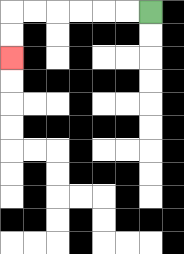{'start': '[6, 0]', 'end': '[0, 2]', 'path_directions': 'L,L,L,L,L,L,D,D', 'path_coordinates': '[[6, 0], [5, 0], [4, 0], [3, 0], [2, 0], [1, 0], [0, 0], [0, 1], [0, 2]]'}